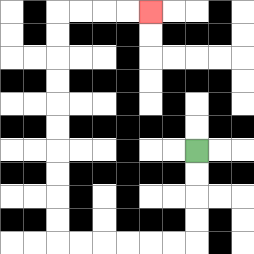{'start': '[8, 6]', 'end': '[6, 0]', 'path_directions': 'D,D,D,D,L,L,L,L,L,L,U,U,U,U,U,U,U,U,U,U,R,R,R,R', 'path_coordinates': '[[8, 6], [8, 7], [8, 8], [8, 9], [8, 10], [7, 10], [6, 10], [5, 10], [4, 10], [3, 10], [2, 10], [2, 9], [2, 8], [2, 7], [2, 6], [2, 5], [2, 4], [2, 3], [2, 2], [2, 1], [2, 0], [3, 0], [4, 0], [5, 0], [6, 0]]'}